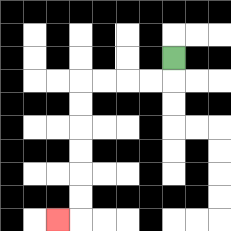{'start': '[7, 2]', 'end': '[2, 9]', 'path_directions': 'D,L,L,L,L,D,D,D,D,D,D,L', 'path_coordinates': '[[7, 2], [7, 3], [6, 3], [5, 3], [4, 3], [3, 3], [3, 4], [3, 5], [3, 6], [3, 7], [3, 8], [3, 9], [2, 9]]'}